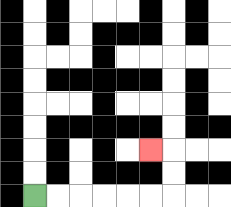{'start': '[1, 8]', 'end': '[6, 6]', 'path_directions': 'R,R,R,R,R,R,U,U,L', 'path_coordinates': '[[1, 8], [2, 8], [3, 8], [4, 8], [5, 8], [6, 8], [7, 8], [7, 7], [7, 6], [6, 6]]'}